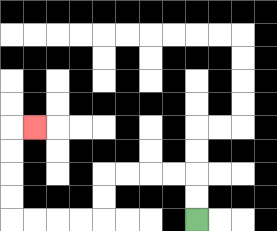{'start': '[8, 9]', 'end': '[1, 5]', 'path_directions': 'U,U,L,L,L,L,D,D,L,L,L,L,U,U,U,U,R', 'path_coordinates': '[[8, 9], [8, 8], [8, 7], [7, 7], [6, 7], [5, 7], [4, 7], [4, 8], [4, 9], [3, 9], [2, 9], [1, 9], [0, 9], [0, 8], [0, 7], [0, 6], [0, 5], [1, 5]]'}